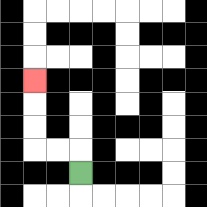{'start': '[3, 7]', 'end': '[1, 3]', 'path_directions': 'U,L,L,U,U,U', 'path_coordinates': '[[3, 7], [3, 6], [2, 6], [1, 6], [1, 5], [1, 4], [1, 3]]'}